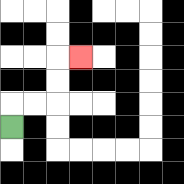{'start': '[0, 5]', 'end': '[3, 2]', 'path_directions': 'U,R,R,U,U,R', 'path_coordinates': '[[0, 5], [0, 4], [1, 4], [2, 4], [2, 3], [2, 2], [3, 2]]'}